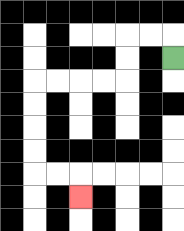{'start': '[7, 2]', 'end': '[3, 8]', 'path_directions': 'U,L,L,D,D,L,L,L,L,D,D,D,D,R,R,D', 'path_coordinates': '[[7, 2], [7, 1], [6, 1], [5, 1], [5, 2], [5, 3], [4, 3], [3, 3], [2, 3], [1, 3], [1, 4], [1, 5], [1, 6], [1, 7], [2, 7], [3, 7], [3, 8]]'}